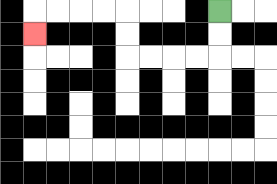{'start': '[9, 0]', 'end': '[1, 1]', 'path_directions': 'D,D,L,L,L,L,U,U,L,L,L,L,D', 'path_coordinates': '[[9, 0], [9, 1], [9, 2], [8, 2], [7, 2], [6, 2], [5, 2], [5, 1], [5, 0], [4, 0], [3, 0], [2, 0], [1, 0], [1, 1]]'}